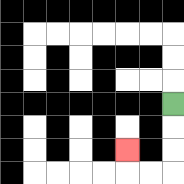{'start': '[7, 4]', 'end': '[5, 6]', 'path_directions': 'D,D,D,L,L,U', 'path_coordinates': '[[7, 4], [7, 5], [7, 6], [7, 7], [6, 7], [5, 7], [5, 6]]'}